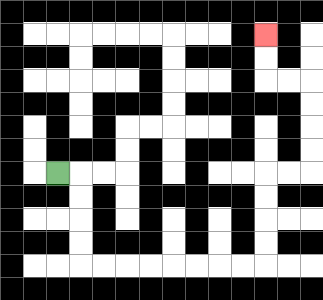{'start': '[2, 7]', 'end': '[11, 1]', 'path_directions': 'R,D,D,D,D,R,R,R,R,R,R,R,R,U,U,U,U,R,R,U,U,U,U,L,L,U,U', 'path_coordinates': '[[2, 7], [3, 7], [3, 8], [3, 9], [3, 10], [3, 11], [4, 11], [5, 11], [6, 11], [7, 11], [8, 11], [9, 11], [10, 11], [11, 11], [11, 10], [11, 9], [11, 8], [11, 7], [12, 7], [13, 7], [13, 6], [13, 5], [13, 4], [13, 3], [12, 3], [11, 3], [11, 2], [11, 1]]'}